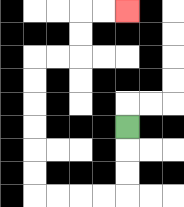{'start': '[5, 5]', 'end': '[5, 0]', 'path_directions': 'D,D,D,L,L,L,L,U,U,U,U,U,U,R,R,U,U,R,R', 'path_coordinates': '[[5, 5], [5, 6], [5, 7], [5, 8], [4, 8], [3, 8], [2, 8], [1, 8], [1, 7], [1, 6], [1, 5], [1, 4], [1, 3], [1, 2], [2, 2], [3, 2], [3, 1], [3, 0], [4, 0], [5, 0]]'}